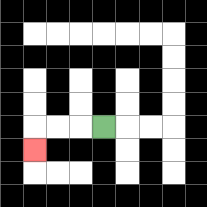{'start': '[4, 5]', 'end': '[1, 6]', 'path_directions': 'L,L,L,D', 'path_coordinates': '[[4, 5], [3, 5], [2, 5], [1, 5], [1, 6]]'}